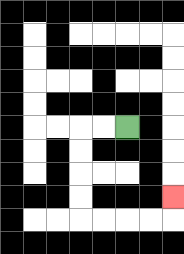{'start': '[5, 5]', 'end': '[7, 8]', 'path_directions': 'L,L,D,D,D,D,R,R,R,R,U', 'path_coordinates': '[[5, 5], [4, 5], [3, 5], [3, 6], [3, 7], [3, 8], [3, 9], [4, 9], [5, 9], [6, 9], [7, 9], [7, 8]]'}